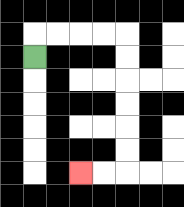{'start': '[1, 2]', 'end': '[3, 7]', 'path_directions': 'U,R,R,R,R,D,D,D,D,D,D,L,L', 'path_coordinates': '[[1, 2], [1, 1], [2, 1], [3, 1], [4, 1], [5, 1], [5, 2], [5, 3], [5, 4], [5, 5], [5, 6], [5, 7], [4, 7], [3, 7]]'}